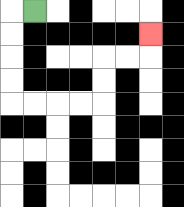{'start': '[1, 0]', 'end': '[6, 1]', 'path_directions': 'L,D,D,D,D,R,R,R,R,U,U,R,R,U', 'path_coordinates': '[[1, 0], [0, 0], [0, 1], [0, 2], [0, 3], [0, 4], [1, 4], [2, 4], [3, 4], [4, 4], [4, 3], [4, 2], [5, 2], [6, 2], [6, 1]]'}